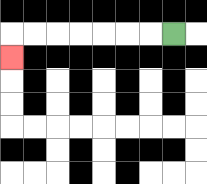{'start': '[7, 1]', 'end': '[0, 2]', 'path_directions': 'L,L,L,L,L,L,L,D', 'path_coordinates': '[[7, 1], [6, 1], [5, 1], [4, 1], [3, 1], [2, 1], [1, 1], [0, 1], [0, 2]]'}